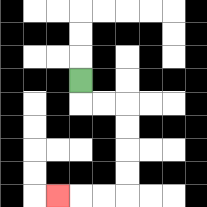{'start': '[3, 3]', 'end': '[2, 8]', 'path_directions': 'D,R,R,D,D,D,D,L,L,L', 'path_coordinates': '[[3, 3], [3, 4], [4, 4], [5, 4], [5, 5], [5, 6], [5, 7], [5, 8], [4, 8], [3, 8], [2, 8]]'}